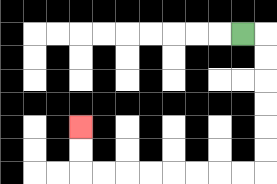{'start': '[10, 1]', 'end': '[3, 5]', 'path_directions': 'R,D,D,D,D,D,D,L,L,L,L,L,L,L,L,U,U', 'path_coordinates': '[[10, 1], [11, 1], [11, 2], [11, 3], [11, 4], [11, 5], [11, 6], [11, 7], [10, 7], [9, 7], [8, 7], [7, 7], [6, 7], [5, 7], [4, 7], [3, 7], [3, 6], [3, 5]]'}